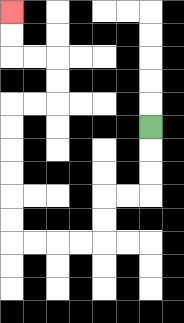{'start': '[6, 5]', 'end': '[0, 0]', 'path_directions': 'D,D,D,L,L,D,D,L,L,L,L,U,U,U,U,U,U,R,R,U,U,L,L,U,U', 'path_coordinates': '[[6, 5], [6, 6], [6, 7], [6, 8], [5, 8], [4, 8], [4, 9], [4, 10], [3, 10], [2, 10], [1, 10], [0, 10], [0, 9], [0, 8], [0, 7], [0, 6], [0, 5], [0, 4], [1, 4], [2, 4], [2, 3], [2, 2], [1, 2], [0, 2], [0, 1], [0, 0]]'}